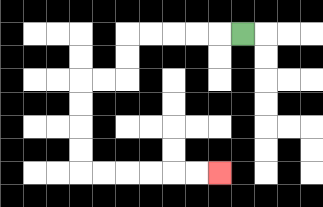{'start': '[10, 1]', 'end': '[9, 7]', 'path_directions': 'L,L,L,L,L,D,D,L,L,D,D,D,D,R,R,R,R,R,R', 'path_coordinates': '[[10, 1], [9, 1], [8, 1], [7, 1], [6, 1], [5, 1], [5, 2], [5, 3], [4, 3], [3, 3], [3, 4], [3, 5], [3, 6], [3, 7], [4, 7], [5, 7], [6, 7], [7, 7], [8, 7], [9, 7]]'}